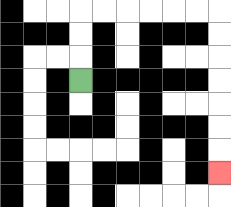{'start': '[3, 3]', 'end': '[9, 7]', 'path_directions': 'U,U,U,R,R,R,R,R,R,D,D,D,D,D,D,D', 'path_coordinates': '[[3, 3], [3, 2], [3, 1], [3, 0], [4, 0], [5, 0], [6, 0], [7, 0], [8, 0], [9, 0], [9, 1], [9, 2], [9, 3], [9, 4], [9, 5], [9, 6], [9, 7]]'}